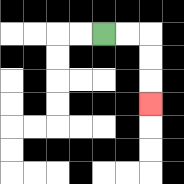{'start': '[4, 1]', 'end': '[6, 4]', 'path_directions': 'R,R,D,D,D', 'path_coordinates': '[[4, 1], [5, 1], [6, 1], [6, 2], [6, 3], [6, 4]]'}